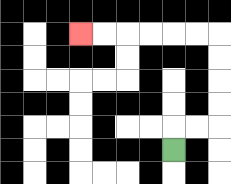{'start': '[7, 6]', 'end': '[3, 1]', 'path_directions': 'U,R,R,U,U,U,U,L,L,L,L,L,L', 'path_coordinates': '[[7, 6], [7, 5], [8, 5], [9, 5], [9, 4], [9, 3], [9, 2], [9, 1], [8, 1], [7, 1], [6, 1], [5, 1], [4, 1], [3, 1]]'}